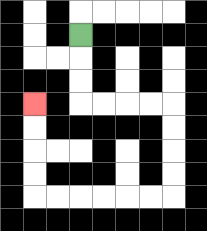{'start': '[3, 1]', 'end': '[1, 4]', 'path_directions': 'D,D,D,R,R,R,R,D,D,D,D,L,L,L,L,L,L,U,U,U,U', 'path_coordinates': '[[3, 1], [3, 2], [3, 3], [3, 4], [4, 4], [5, 4], [6, 4], [7, 4], [7, 5], [7, 6], [7, 7], [7, 8], [6, 8], [5, 8], [4, 8], [3, 8], [2, 8], [1, 8], [1, 7], [1, 6], [1, 5], [1, 4]]'}